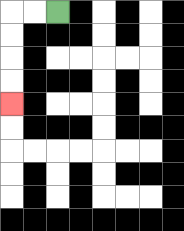{'start': '[2, 0]', 'end': '[0, 4]', 'path_directions': 'L,L,D,D,D,D', 'path_coordinates': '[[2, 0], [1, 0], [0, 0], [0, 1], [0, 2], [0, 3], [0, 4]]'}